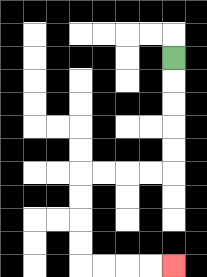{'start': '[7, 2]', 'end': '[7, 11]', 'path_directions': 'D,D,D,D,D,L,L,L,L,D,D,D,D,R,R,R,R', 'path_coordinates': '[[7, 2], [7, 3], [7, 4], [7, 5], [7, 6], [7, 7], [6, 7], [5, 7], [4, 7], [3, 7], [3, 8], [3, 9], [3, 10], [3, 11], [4, 11], [5, 11], [6, 11], [7, 11]]'}